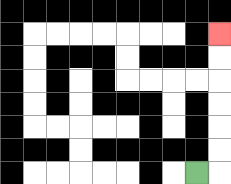{'start': '[8, 7]', 'end': '[9, 1]', 'path_directions': 'R,U,U,U,U,U,U', 'path_coordinates': '[[8, 7], [9, 7], [9, 6], [9, 5], [9, 4], [9, 3], [9, 2], [9, 1]]'}